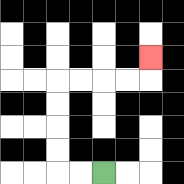{'start': '[4, 7]', 'end': '[6, 2]', 'path_directions': 'L,L,U,U,U,U,R,R,R,R,U', 'path_coordinates': '[[4, 7], [3, 7], [2, 7], [2, 6], [2, 5], [2, 4], [2, 3], [3, 3], [4, 3], [5, 3], [6, 3], [6, 2]]'}